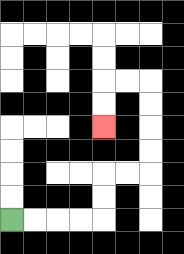{'start': '[0, 9]', 'end': '[4, 5]', 'path_directions': 'R,R,R,R,U,U,R,R,U,U,U,U,L,L,D,D', 'path_coordinates': '[[0, 9], [1, 9], [2, 9], [3, 9], [4, 9], [4, 8], [4, 7], [5, 7], [6, 7], [6, 6], [6, 5], [6, 4], [6, 3], [5, 3], [4, 3], [4, 4], [4, 5]]'}